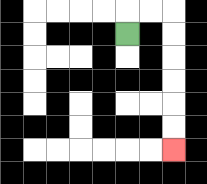{'start': '[5, 1]', 'end': '[7, 6]', 'path_directions': 'U,R,R,D,D,D,D,D,D', 'path_coordinates': '[[5, 1], [5, 0], [6, 0], [7, 0], [7, 1], [7, 2], [7, 3], [7, 4], [7, 5], [7, 6]]'}